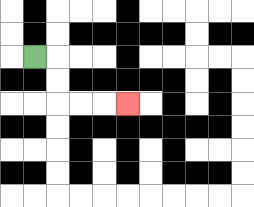{'start': '[1, 2]', 'end': '[5, 4]', 'path_directions': 'R,D,D,R,R,R', 'path_coordinates': '[[1, 2], [2, 2], [2, 3], [2, 4], [3, 4], [4, 4], [5, 4]]'}